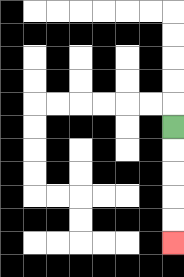{'start': '[7, 5]', 'end': '[7, 10]', 'path_directions': 'D,D,D,D,D', 'path_coordinates': '[[7, 5], [7, 6], [7, 7], [7, 8], [7, 9], [7, 10]]'}